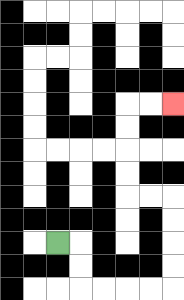{'start': '[2, 10]', 'end': '[7, 4]', 'path_directions': 'R,D,D,R,R,R,R,U,U,U,U,L,L,U,U,U,U,R,R', 'path_coordinates': '[[2, 10], [3, 10], [3, 11], [3, 12], [4, 12], [5, 12], [6, 12], [7, 12], [7, 11], [7, 10], [7, 9], [7, 8], [6, 8], [5, 8], [5, 7], [5, 6], [5, 5], [5, 4], [6, 4], [7, 4]]'}